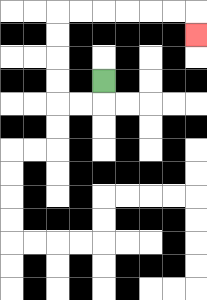{'start': '[4, 3]', 'end': '[8, 1]', 'path_directions': 'D,L,L,U,U,U,U,R,R,R,R,R,R,D', 'path_coordinates': '[[4, 3], [4, 4], [3, 4], [2, 4], [2, 3], [2, 2], [2, 1], [2, 0], [3, 0], [4, 0], [5, 0], [6, 0], [7, 0], [8, 0], [8, 1]]'}